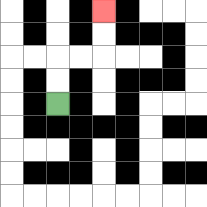{'start': '[2, 4]', 'end': '[4, 0]', 'path_directions': 'U,U,R,R,U,U', 'path_coordinates': '[[2, 4], [2, 3], [2, 2], [3, 2], [4, 2], [4, 1], [4, 0]]'}